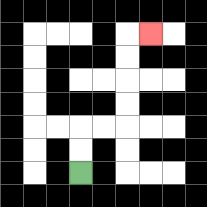{'start': '[3, 7]', 'end': '[6, 1]', 'path_directions': 'U,U,R,R,U,U,U,U,R', 'path_coordinates': '[[3, 7], [3, 6], [3, 5], [4, 5], [5, 5], [5, 4], [5, 3], [5, 2], [5, 1], [6, 1]]'}